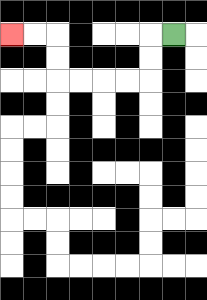{'start': '[7, 1]', 'end': '[0, 1]', 'path_directions': 'L,D,D,L,L,L,L,U,U,L,L', 'path_coordinates': '[[7, 1], [6, 1], [6, 2], [6, 3], [5, 3], [4, 3], [3, 3], [2, 3], [2, 2], [2, 1], [1, 1], [0, 1]]'}